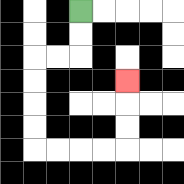{'start': '[3, 0]', 'end': '[5, 3]', 'path_directions': 'D,D,L,L,D,D,D,D,R,R,R,R,U,U,U', 'path_coordinates': '[[3, 0], [3, 1], [3, 2], [2, 2], [1, 2], [1, 3], [1, 4], [1, 5], [1, 6], [2, 6], [3, 6], [4, 6], [5, 6], [5, 5], [5, 4], [5, 3]]'}